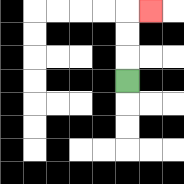{'start': '[5, 3]', 'end': '[6, 0]', 'path_directions': 'U,U,U,R', 'path_coordinates': '[[5, 3], [5, 2], [5, 1], [5, 0], [6, 0]]'}